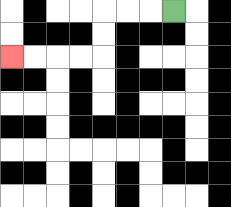{'start': '[7, 0]', 'end': '[0, 2]', 'path_directions': 'L,L,L,D,D,L,L,L,L', 'path_coordinates': '[[7, 0], [6, 0], [5, 0], [4, 0], [4, 1], [4, 2], [3, 2], [2, 2], [1, 2], [0, 2]]'}